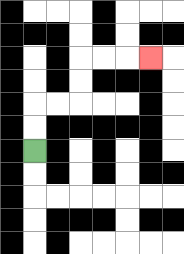{'start': '[1, 6]', 'end': '[6, 2]', 'path_directions': 'U,U,R,R,U,U,R,R,R', 'path_coordinates': '[[1, 6], [1, 5], [1, 4], [2, 4], [3, 4], [3, 3], [3, 2], [4, 2], [5, 2], [6, 2]]'}